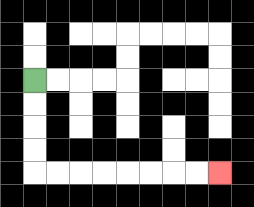{'start': '[1, 3]', 'end': '[9, 7]', 'path_directions': 'D,D,D,D,R,R,R,R,R,R,R,R', 'path_coordinates': '[[1, 3], [1, 4], [1, 5], [1, 6], [1, 7], [2, 7], [3, 7], [4, 7], [5, 7], [6, 7], [7, 7], [8, 7], [9, 7]]'}